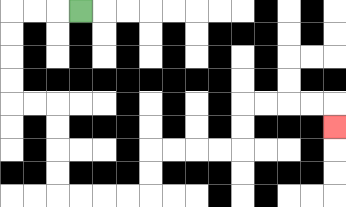{'start': '[3, 0]', 'end': '[14, 5]', 'path_directions': 'L,L,L,D,D,D,D,R,R,D,D,D,D,R,R,R,R,U,U,R,R,R,R,U,U,R,R,R,R,D', 'path_coordinates': '[[3, 0], [2, 0], [1, 0], [0, 0], [0, 1], [0, 2], [0, 3], [0, 4], [1, 4], [2, 4], [2, 5], [2, 6], [2, 7], [2, 8], [3, 8], [4, 8], [5, 8], [6, 8], [6, 7], [6, 6], [7, 6], [8, 6], [9, 6], [10, 6], [10, 5], [10, 4], [11, 4], [12, 4], [13, 4], [14, 4], [14, 5]]'}